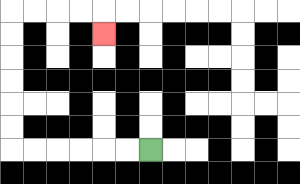{'start': '[6, 6]', 'end': '[4, 1]', 'path_directions': 'L,L,L,L,L,L,U,U,U,U,U,U,R,R,R,R,D', 'path_coordinates': '[[6, 6], [5, 6], [4, 6], [3, 6], [2, 6], [1, 6], [0, 6], [0, 5], [0, 4], [0, 3], [0, 2], [0, 1], [0, 0], [1, 0], [2, 0], [3, 0], [4, 0], [4, 1]]'}